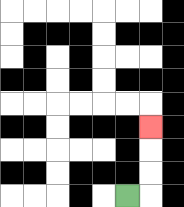{'start': '[5, 8]', 'end': '[6, 5]', 'path_directions': 'R,U,U,U', 'path_coordinates': '[[5, 8], [6, 8], [6, 7], [6, 6], [6, 5]]'}